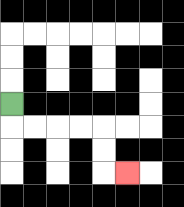{'start': '[0, 4]', 'end': '[5, 7]', 'path_directions': 'D,R,R,R,R,D,D,R', 'path_coordinates': '[[0, 4], [0, 5], [1, 5], [2, 5], [3, 5], [4, 5], [4, 6], [4, 7], [5, 7]]'}